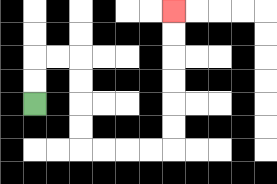{'start': '[1, 4]', 'end': '[7, 0]', 'path_directions': 'U,U,R,R,D,D,D,D,R,R,R,R,U,U,U,U,U,U', 'path_coordinates': '[[1, 4], [1, 3], [1, 2], [2, 2], [3, 2], [3, 3], [3, 4], [3, 5], [3, 6], [4, 6], [5, 6], [6, 6], [7, 6], [7, 5], [7, 4], [7, 3], [7, 2], [7, 1], [7, 0]]'}